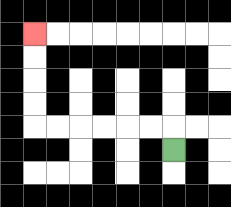{'start': '[7, 6]', 'end': '[1, 1]', 'path_directions': 'U,L,L,L,L,L,L,U,U,U,U', 'path_coordinates': '[[7, 6], [7, 5], [6, 5], [5, 5], [4, 5], [3, 5], [2, 5], [1, 5], [1, 4], [1, 3], [1, 2], [1, 1]]'}